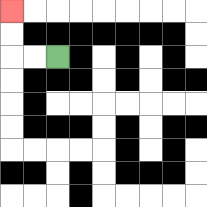{'start': '[2, 2]', 'end': '[0, 0]', 'path_directions': 'L,L,U,U', 'path_coordinates': '[[2, 2], [1, 2], [0, 2], [0, 1], [0, 0]]'}